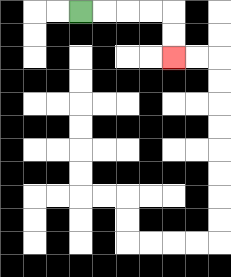{'start': '[3, 0]', 'end': '[7, 2]', 'path_directions': 'R,R,R,R,D,D', 'path_coordinates': '[[3, 0], [4, 0], [5, 0], [6, 0], [7, 0], [7, 1], [7, 2]]'}